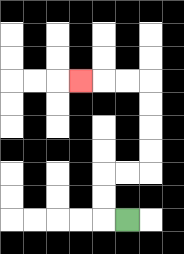{'start': '[5, 9]', 'end': '[3, 3]', 'path_directions': 'L,U,U,R,R,U,U,U,U,L,L,L', 'path_coordinates': '[[5, 9], [4, 9], [4, 8], [4, 7], [5, 7], [6, 7], [6, 6], [6, 5], [6, 4], [6, 3], [5, 3], [4, 3], [3, 3]]'}